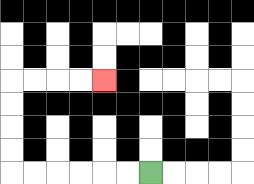{'start': '[6, 7]', 'end': '[4, 3]', 'path_directions': 'L,L,L,L,L,L,U,U,U,U,R,R,R,R', 'path_coordinates': '[[6, 7], [5, 7], [4, 7], [3, 7], [2, 7], [1, 7], [0, 7], [0, 6], [0, 5], [0, 4], [0, 3], [1, 3], [2, 3], [3, 3], [4, 3]]'}